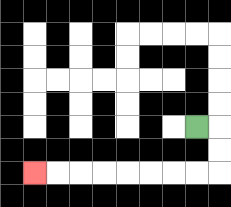{'start': '[8, 5]', 'end': '[1, 7]', 'path_directions': 'R,D,D,L,L,L,L,L,L,L,L', 'path_coordinates': '[[8, 5], [9, 5], [9, 6], [9, 7], [8, 7], [7, 7], [6, 7], [5, 7], [4, 7], [3, 7], [2, 7], [1, 7]]'}